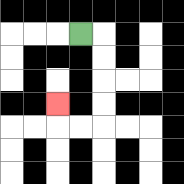{'start': '[3, 1]', 'end': '[2, 4]', 'path_directions': 'R,D,D,D,D,L,L,U', 'path_coordinates': '[[3, 1], [4, 1], [4, 2], [4, 3], [4, 4], [4, 5], [3, 5], [2, 5], [2, 4]]'}